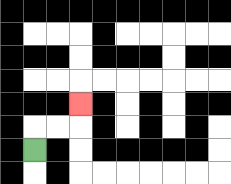{'start': '[1, 6]', 'end': '[3, 4]', 'path_directions': 'U,R,R,U', 'path_coordinates': '[[1, 6], [1, 5], [2, 5], [3, 5], [3, 4]]'}